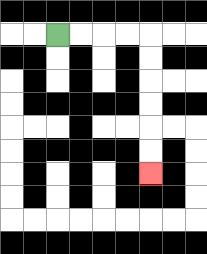{'start': '[2, 1]', 'end': '[6, 7]', 'path_directions': 'R,R,R,R,D,D,D,D,D,D', 'path_coordinates': '[[2, 1], [3, 1], [4, 1], [5, 1], [6, 1], [6, 2], [6, 3], [6, 4], [6, 5], [6, 6], [6, 7]]'}